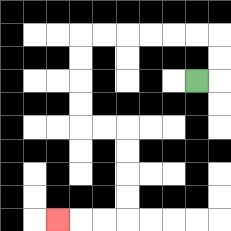{'start': '[8, 3]', 'end': '[2, 9]', 'path_directions': 'R,U,U,L,L,L,L,L,L,D,D,D,D,R,R,D,D,D,D,L,L,L', 'path_coordinates': '[[8, 3], [9, 3], [9, 2], [9, 1], [8, 1], [7, 1], [6, 1], [5, 1], [4, 1], [3, 1], [3, 2], [3, 3], [3, 4], [3, 5], [4, 5], [5, 5], [5, 6], [5, 7], [5, 8], [5, 9], [4, 9], [3, 9], [2, 9]]'}